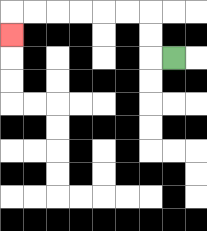{'start': '[7, 2]', 'end': '[0, 1]', 'path_directions': 'L,U,U,L,L,L,L,L,L,D', 'path_coordinates': '[[7, 2], [6, 2], [6, 1], [6, 0], [5, 0], [4, 0], [3, 0], [2, 0], [1, 0], [0, 0], [0, 1]]'}